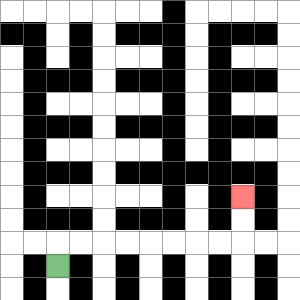{'start': '[2, 11]', 'end': '[10, 8]', 'path_directions': 'U,R,R,R,R,R,R,R,R,U,U', 'path_coordinates': '[[2, 11], [2, 10], [3, 10], [4, 10], [5, 10], [6, 10], [7, 10], [8, 10], [9, 10], [10, 10], [10, 9], [10, 8]]'}